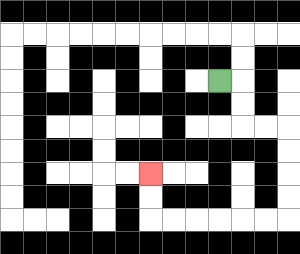{'start': '[9, 3]', 'end': '[6, 7]', 'path_directions': 'R,D,D,R,R,D,D,D,D,L,L,L,L,L,L,U,U', 'path_coordinates': '[[9, 3], [10, 3], [10, 4], [10, 5], [11, 5], [12, 5], [12, 6], [12, 7], [12, 8], [12, 9], [11, 9], [10, 9], [9, 9], [8, 9], [7, 9], [6, 9], [6, 8], [6, 7]]'}